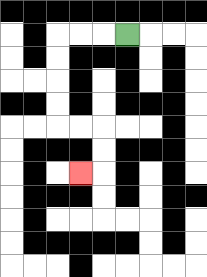{'start': '[5, 1]', 'end': '[3, 7]', 'path_directions': 'L,L,L,D,D,D,D,R,R,D,D,L', 'path_coordinates': '[[5, 1], [4, 1], [3, 1], [2, 1], [2, 2], [2, 3], [2, 4], [2, 5], [3, 5], [4, 5], [4, 6], [4, 7], [3, 7]]'}